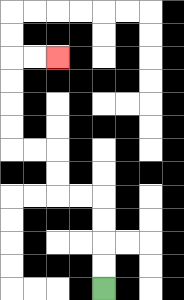{'start': '[4, 12]', 'end': '[2, 2]', 'path_directions': 'U,U,U,U,L,L,U,U,L,L,U,U,U,U,R,R', 'path_coordinates': '[[4, 12], [4, 11], [4, 10], [4, 9], [4, 8], [3, 8], [2, 8], [2, 7], [2, 6], [1, 6], [0, 6], [0, 5], [0, 4], [0, 3], [0, 2], [1, 2], [2, 2]]'}